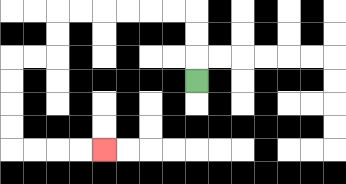{'start': '[8, 3]', 'end': '[4, 6]', 'path_directions': 'U,U,U,L,L,L,L,L,L,D,D,L,L,D,D,D,D,R,R,R,R', 'path_coordinates': '[[8, 3], [8, 2], [8, 1], [8, 0], [7, 0], [6, 0], [5, 0], [4, 0], [3, 0], [2, 0], [2, 1], [2, 2], [1, 2], [0, 2], [0, 3], [0, 4], [0, 5], [0, 6], [1, 6], [2, 6], [3, 6], [4, 6]]'}